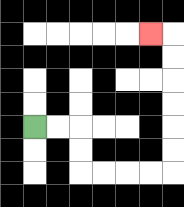{'start': '[1, 5]', 'end': '[6, 1]', 'path_directions': 'R,R,D,D,R,R,R,R,U,U,U,U,U,U,L', 'path_coordinates': '[[1, 5], [2, 5], [3, 5], [3, 6], [3, 7], [4, 7], [5, 7], [6, 7], [7, 7], [7, 6], [7, 5], [7, 4], [7, 3], [7, 2], [7, 1], [6, 1]]'}